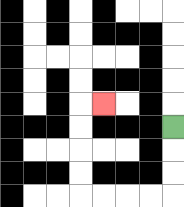{'start': '[7, 5]', 'end': '[4, 4]', 'path_directions': 'D,D,D,L,L,L,L,U,U,U,U,R', 'path_coordinates': '[[7, 5], [7, 6], [7, 7], [7, 8], [6, 8], [5, 8], [4, 8], [3, 8], [3, 7], [3, 6], [3, 5], [3, 4], [4, 4]]'}